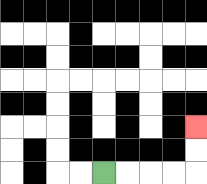{'start': '[4, 7]', 'end': '[8, 5]', 'path_directions': 'R,R,R,R,U,U', 'path_coordinates': '[[4, 7], [5, 7], [6, 7], [7, 7], [8, 7], [8, 6], [8, 5]]'}